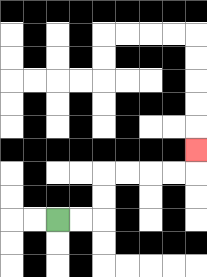{'start': '[2, 9]', 'end': '[8, 6]', 'path_directions': 'R,R,U,U,R,R,R,R,U', 'path_coordinates': '[[2, 9], [3, 9], [4, 9], [4, 8], [4, 7], [5, 7], [6, 7], [7, 7], [8, 7], [8, 6]]'}